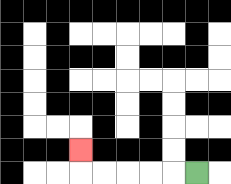{'start': '[8, 7]', 'end': '[3, 6]', 'path_directions': 'L,L,L,L,L,U', 'path_coordinates': '[[8, 7], [7, 7], [6, 7], [5, 7], [4, 7], [3, 7], [3, 6]]'}